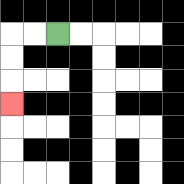{'start': '[2, 1]', 'end': '[0, 4]', 'path_directions': 'L,L,D,D,D', 'path_coordinates': '[[2, 1], [1, 1], [0, 1], [0, 2], [0, 3], [0, 4]]'}